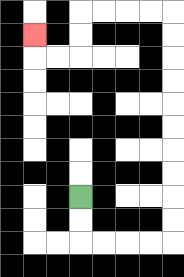{'start': '[3, 8]', 'end': '[1, 1]', 'path_directions': 'D,D,R,R,R,R,U,U,U,U,U,U,U,U,U,U,L,L,L,L,D,D,L,L,U', 'path_coordinates': '[[3, 8], [3, 9], [3, 10], [4, 10], [5, 10], [6, 10], [7, 10], [7, 9], [7, 8], [7, 7], [7, 6], [7, 5], [7, 4], [7, 3], [7, 2], [7, 1], [7, 0], [6, 0], [5, 0], [4, 0], [3, 0], [3, 1], [3, 2], [2, 2], [1, 2], [1, 1]]'}